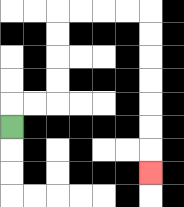{'start': '[0, 5]', 'end': '[6, 7]', 'path_directions': 'U,R,R,U,U,U,U,R,R,R,R,D,D,D,D,D,D,D', 'path_coordinates': '[[0, 5], [0, 4], [1, 4], [2, 4], [2, 3], [2, 2], [2, 1], [2, 0], [3, 0], [4, 0], [5, 0], [6, 0], [6, 1], [6, 2], [6, 3], [6, 4], [6, 5], [6, 6], [6, 7]]'}